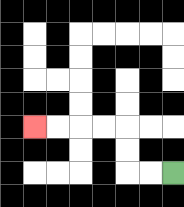{'start': '[7, 7]', 'end': '[1, 5]', 'path_directions': 'L,L,U,U,L,L,L,L', 'path_coordinates': '[[7, 7], [6, 7], [5, 7], [5, 6], [5, 5], [4, 5], [3, 5], [2, 5], [1, 5]]'}